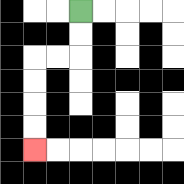{'start': '[3, 0]', 'end': '[1, 6]', 'path_directions': 'D,D,L,L,D,D,D,D', 'path_coordinates': '[[3, 0], [3, 1], [3, 2], [2, 2], [1, 2], [1, 3], [1, 4], [1, 5], [1, 6]]'}